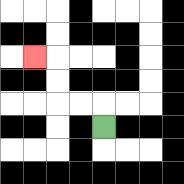{'start': '[4, 5]', 'end': '[1, 2]', 'path_directions': 'U,L,L,U,U,L', 'path_coordinates': '[[4, 5], [4, 4], [3, 4], [2, 4], [2, 3], [2, 2], [1, 2]]'}